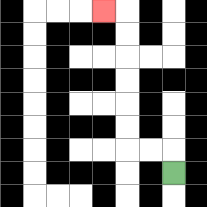{'start': '[7, 7]', 'end': '[4, 0]', 'path_directions': 'U,L,L,U,U,U,U,U,U,L', 'path_coordinates': '[[7, 7], [7, 6], [6, 6], [5, 6], [5, 5], [5, 4], [5, 3], [5, 2], [5, 1], [5, 0], [4, 0]]'}